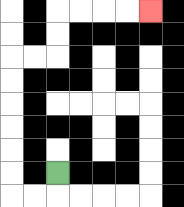{'start': '[2, 7]', 'end': '[6, 0]', 'path_directions': 'D,L,L,U,U,U,U,U,U,R,R,U,U,R,R,R,R', 'path_coordinates': '[[2, 7], [2, 8], [1, 8], [0, 8], [0, 7], [0, 6], [0, 5], [0, 4], [0, 3], [0, 2], [1, 2], [2, 2], [2, 1], [2, 0], [3, 0], [4, 0], [5, 0], [6, 0]]'}